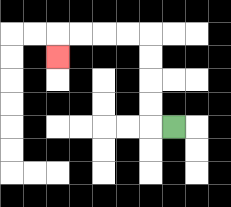{'start': '[7, 5]', 'end': '[2, 2]', 'path_directions': 'L,U,U,U,U,L,L,L,L,D', 'path_coordinates': '[[7, 5], [6, 5], [6, 4], [6, 3], [6, 2], [6, 1], [5, 1], [4, 1], [3, 1], [2, 1], [2, 2]]'}